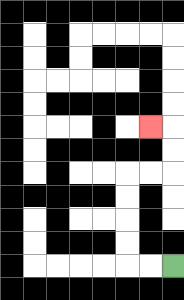{'start': '[7, 11]', 'end': '[6, 5]', 'path_directions': 'L,L,U,U,U,U,R,R,U,U,L', 'path_coordinates': '[[7, 11], [6, 11], [5, 11], [5, 10], [5, 9], [5, 8], [5, 7], [6, 7], [7, 7], [7, 6], [7, 5], [6, 5]]'}